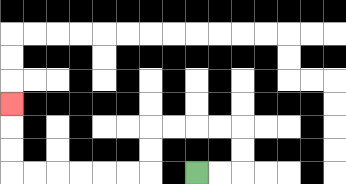{'start': '[8, 7]', 'end': '[0, 4]', 'path_directions': 'R,R,U,U,L,L,L,L,D,D,L,L,L,L,L,L,U,U,U', 'path_coordinates': '[[8, 7], [9, 7], [10, 7], [10, 6], [10, 5], [9, 5], [8, 5], [7, 5], [6, 5], [6, 6], [6, 7], [5, 7], [4, 7], [3, 7], [2, 7], [1, 7], [0, 7], [0, 6], [0, 5], [0, 4]]'}